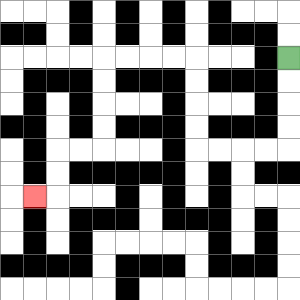{'start': '[12, 2]', 'end': '[1, 8]', 'path_directions': 'D,D,D,D,L,L,L,L,U,U,U,U,L,L,L,L,D,D,D,D,L,L,D,D,L', 'path_coordinates': '[[12, 2], [12, 3], [12, 4], [12, 5], [12, 6], [11, 6], [10, 6], [9, 6], [8, 6], [8, 5], [8, 4], [8, 3], [8, 2], [7, 2], [6, 2], [5, 2], [4, 2], [4, 3], [4, 4], [4, 5], [4, 6], [3, 6], [2, 6], [2, 7], [2, 8], [1, 8]]'}